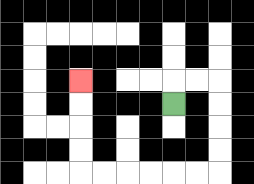{'start': '[7, 4]', 'end': '[3, 3]', 'path_directions': 'U,R,R,D,D,D,D,L,L,L,L,L,L,U,U,U,U', 'path_coordinates': '[[7, 4], [7, 3], [8, 3], [9, 3], [9, 4], [9, 5], [9, 6], [9, 7], [8, 7], [7, 7], [6, 7], [5, 7], [4, 7], [3, 7], [3, 6], [3, 5], [3, 4], [3, 3]]'}